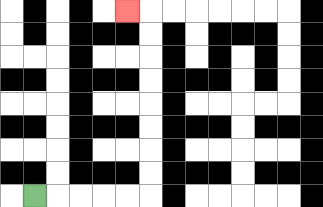{'start': '[1, 8]', 'end': '[5, 0]', 'path_directions': 'R,R,R,R,R,U,U,U,U,U,U,U,U,L', 'path_coordinates': '[[1, 8], [2, 8], [3, 8], [4, 8], [5, 8], [6, 8], [6, 7], [6, 6], [6, 5], [6, 4], [6, 3], [6, 2], [6, 1], [6, 0], [5, 0]]'}